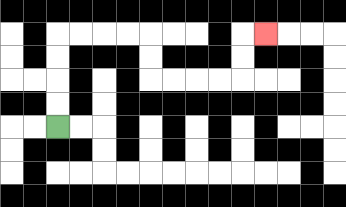{'start': '[2, 5]', 'end': '[11, 1]', 'path_directions': 'U,U,U,U,R,R,R,R,D,D,R,R,R,R,U,U,R', 'path_coordinates': '[[2, 5], [2, 4], [2, 3], [2, 2], [2, 1], [3, 1], [4, 1], [5, 1], [6, 1], [6, 2], [6, 3], [7, 3], [8, 3], [9, 3], [10, 3], [10, 2], [10, 1], [11, 1]]'}